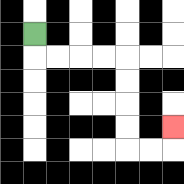{'start': '[1, 1]', 'end': '[7, 5]', 'path_directions': 'D,R,R,R,R,D,D,D,D,R,R,U', 'path_coordinates': '[[1, 1], [1, 2], [2, 2], [3, 2], [4, 2], [5, 2], [5, 3], [5, 4], [5, 5], [5, 6], [6, 6], [7, 6], [7, 5]]'}